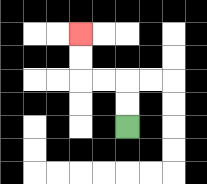{'start': '[5, 5]', 'end': '[3, 1]', 'path_directions': 'U,U,L,L,U,U', 'path_coordinates': '[[5, 5], [5, 4], [5, 3], [4, 3], [3, 3], [3, 2], [3, 1]]'}